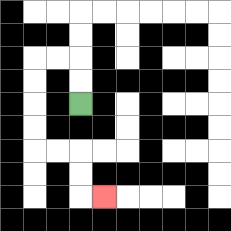{'start': '[3, 4]', 'end': '[4, 8]', 'path_directions': 'U,U,L,L,D,D,D,D,R,R,D,D,R', 'path_coordinates': '[[3, 4], [3, 3], [3, 2], [2, 2], [1, 2], [1, 3], [1, 4], [1, 5], [1, 6], [2, 6], [3, 6], [3, 7], [3, 8], [4, 8]]'}